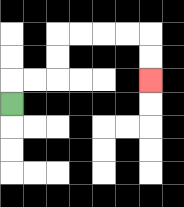{'start': '[0, 4]', 'end': '[6, 3]', 'path_directions': 'U,R,R,U,U,R,R,R,R,D,D', 'path_coordinates': '[[0, 4], [0, 3], [1, 3], [2, 3], [2, 2], [2, 1], [3, 1], [4, 1], [5, 1], [6, 1], [6, 2], [6, 3]]'}